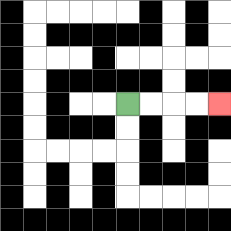{'start': '[5, 4]', 'end': '[9, 4]', 'path_directions': 'R,R,R,R', 'path_coordinates': '[[5, 4], [6, 4], [7, 4], [8, 4], [9, 4]]'}